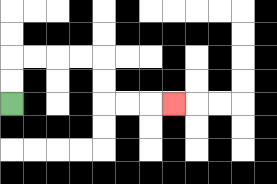{'start': '[0, 4]', 'end': '[7, 4]', 'path_directions': 'U,U,R,R,R,R,D,D,R,R,R', 'path_coordinates': '[[0, 4], [0, 3], [0, 2], [1, 2], [2, 2], [3, 2], [4, 2], [4, 3], [4, 4], [5, 4], [6, 4], [7, 4]]'}